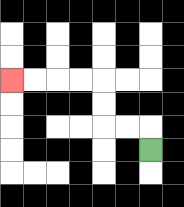{'start': '[6, 6]', 'end': '[0, 3]', 'path_directions': 'U,L,L,U,U,L,L,L,L', 'path_coordinates': '[[6, 6], [6, 5], [5, 5], [4, 5], [4, 4], [4, 3], [3, 3], [2, 3], [1, 3], [0, 3]]'}